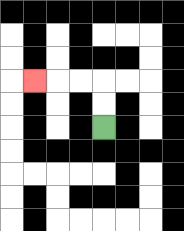{'start': '[4, 5]', 'end': '[1, 3]', 'path_directions': 'U,U,L,L,L', 'path_coordinates': '[[4, 5], [4, 4], [4, 3], [3, 3], [2, 3], [1, 3]]'}